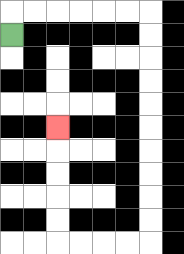{'start': '[0, 1]', 'end': '[2, 5]', 'path_directions': 'U,R,R,R,R,R,R,D,D,D,D,D,D,D,D,D,D,L,L,L,L,U,U,U,U,U', 'path_coordinates': '[[0, 1], [0, 0], [1, 0], [2, 0], [3, 0], [4, 0], [5, 0], [6, 0], [6, 1], [6, 2], [6, 3], [6, 4], [6, 5], [6, 6], [6, 7], [6, 8], [6, 9], [6, 10], [5, 10], [4, 10], [3, 10], [2, 10], [2, 9], [2, 8], [2, 7], [2, 6], [2, 5]]'}